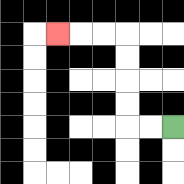{'start': '[7, 5]', 'end': '[2, 1]', 'path_directions': 'L,L,U,U,U,U,L,L,L', 'path_coordinates': '[[7, 5], [6, 5], [5, 5], [5, 4], [5, 3], [5, 2], [5, 1], [4, 1], [3, 1], [2, 1]]'}